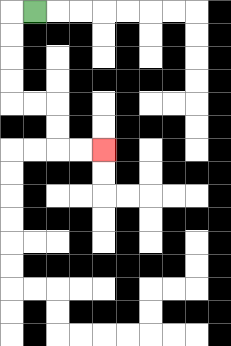{'start': '[1, 0]', 'end': '[4, 6]', 'path_directions': 'L,D,D,D,D,R,R,D,D,R,R', 'path_coordinates': '[[1, 0], [0, 0], [0, 1], [0, 2], [0, 3], [0, 4], [1, 4], [2, 4], [2, 5], [2, 6], [3, 6], [4, 6]]'}